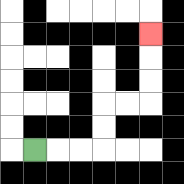{'start': '[1, 6]', 'end': '[6, 1]', 'path_directions': 'R,R,R,U,U,R,R,U,U,U', 'path_coordinates': '[[1, 6], [2, 6], [3, 6], [4, 6], [4, 5], [4, 4], [5, 4], [6, 4], [6, 3], [6, 2], [6, 1]]'}